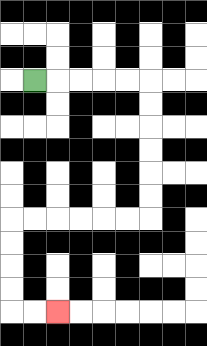{'start': '[1, 3]', 'end': '[2, 13]', 'path_directions': 'R,R,R,R,R,D,D,D,D,D,D,L,L,L,L,L,L,D,D,D,D,R,R', 'path_coordinates': '[[1, 3], [2, 3], [3, 3], [4, 3], [5, 3], [6, 3], [6, 4], [6, 5], [6, 6], [6, 7], [6, 8], [6, 9], [5, 9], [4, 9], [3, 9], [2, 9], [1, 9], [0, 9], [0, 10], [0, 11], [0, 12], [0, 13], [1, 13], [2, 13]]'}